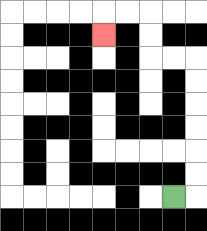{'start': '[7, 8]', 'end': '[4, 1]', 'path_directions': 'R,U,U,U,U,U,U,L,L,U,U,L,L,D', 'path_coordinates': '[[7, 8], [8, 8], [8, 7], [8, 6], [8, 5], [8, 4], [8, 3], [8, 2], [7, 2], [6, 2], [6, 1], [6, 0], [5, 0], [4, 0], [4, 1]]'}